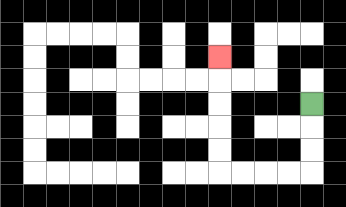{'start': '[13, 4]', 'end': '[9, 2]', 'path_directions': 'D,D,D,L,L,L,L,U,U,U,U,U', 'path_coordinates': '[[13, 4], [13, 5], [13, 6], [13, 7], [12, 7], [11, 7], [10, 7], [9, 7], [9, 6], [9, 5], [9, 4], [9, 3], [9, 2]]'}